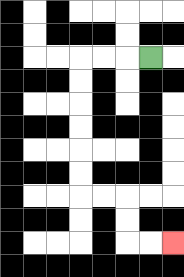{'start': '[6, 2]', 'end': '[7, 10]', 'path_directions': 'L,L,L,D,D,D,D,D,D,R,R,D,D,R,R', 'path_coordinates': '[[6, 2], [5, 2], [4, 2], [3, 2], [3, 3], [3, 4], [3, 5], [3, 6], [3, 7], [3, 8], [4, 8], [5, 8], [5, 9], [5, 10], [6, 10], [7, 10]]'}